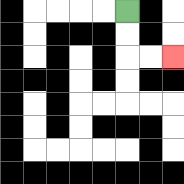{'start': '[5, 0]', 'end': '[7, 2]', 'path_directions': 'D,D,R,R', 'path_coordinates': '[[5, 0], [5, 1], [5, 2], [6, 2], [7, 2]]'}